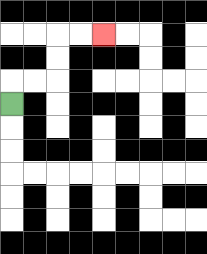{'start': '[0, 4]', 'end': '[4, 1]', 'path_directions': 'U,R,R,U,U,R,R', 'path_coordinates': '[[0, 4], [0, 3], [1, 3], [2, 3], [2, 2], [2, 1], [3, 1], [4, 1]]'}